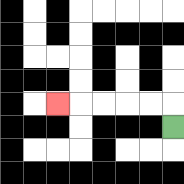{'start': '[7, 5]', 'end': '[2, 4]', 'path_directions': 'U,L,L,L,L,L', 'path_coordinates': '[[7, 5], [7, 4], [6, 4], [5, 4], [4, 4], [3, 4], [2, 4]]'}